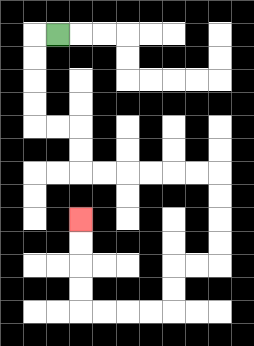{'start': '[2, 1]', 'end': '[3, 9]', 'path_directions': 'L,D,D,D,D,R,R,D,D,R,R,R,R,R,R,D,D,D,D,L,L,D,D,L,L,L,L,U,U,U,U', 'path_coordinates': '[[2, 1], [1, 1], [1, 2], [1, 3], [1, 4], [1, 5], [2, 5], [3, 5], [3, 6], [3, 7], [4, 7], [5, 7], [6, 7], [7, 7], [8, 7], [9, 7], [9, 8], [9, 9], [9, 10], [9, 11], [8, 11], [7, 11], [7, 12], [7, 13], [6, 13], [5, 13], [4, 13], [3, 13], [3, 12], [3, 11], [3, 10], [3, 9]]'}